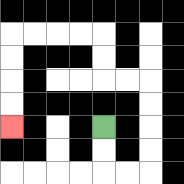{'start': '[4, 5]', 'end': '[0, 5]', 'path_directions': 'D,D,R,R,U,U,U,U,L,L,U,U,L,L,L,L,D,D,D,D', 'path_coordinates': '[[4, 5], [4, 6], [4, 7], [5, 7], [6, 7], [6, 6], [6, 5], [6, 4], [6, 3], [5, 3], [4, 3], [4, 2], [4, 1], [3, 1], [2, 1], [1, 1], [0, 1], [0, 2], [0, 3], [0, 4], [0, 5]]'}